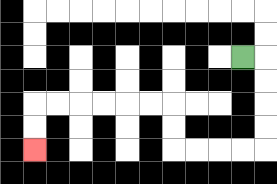{'start': '[10, 2]', 'end': '[1, 6]', 'path_directions': 'R,D,D,D,D,L,L,L,L,U,U,L,L,L,L,L,L,D,D', 'path_coordinates': '[[10, 2], [11, 2], [11, 3], [11, 4], [11, 5], [11, 6], [10, 6], [9, 6], [8, 6], [7, 6], [7, 5], [7, 4], [6, 4], [5, 4], [4, 4], [3, 4], [2, 4], [1, 4], [1, 5], [1, 6]]'}